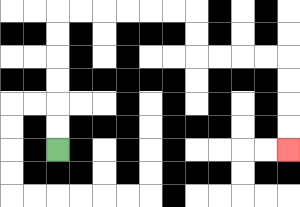{'start': '[2, 6]', 'end': '[12, 6]', 'path_directions': 'U,U,U,U,U,U,R,R,R,R,R,R,D,D,R,R,R,R,D,D,D,D', 'path_coordinates': '[[2, 6], [2, 5], [2, 4], [2, 3], [2, 2], [2, 1], [2, 0], [3, 0], [4, 0], [5, 0], [6, 0], [7, 0], [8, 0], [8, 1], [8, 2], [9, 2], [10, 2], [11, 2], [12, 2], [12, 3], [12, 4], [12, 5], [12, 6]]'}